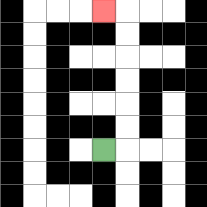{'start': '[4, 6]', 'end': '[4, 0]', 'path_directions': 'R,U,U,U,U,U,U,L', 'path_coordinates': '[[4, 6], [5, 6], [5, 5], [5, 4], [5, 3], [5, 2], [5, 1], [5, 0], [4, 0]]'}